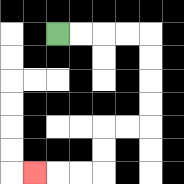{'start': '[2, 1]', 'end': '[1, 7]', 'path_directions': 'R,R,R,R,D,D,D,D,L,L,D,D,L,L,L', 'path_coordinates': '[[2, 1], [3, 1], [4, 1], [5, 1], [6, 1], [6, 2], [6, 3], [6, 4], [6, 5], [5, 5], [4, 5], [4, 6], [4, 7], [3, 7], [2, 7], [1, 7]]'}